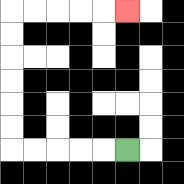{'start': '[5, 6]', 'end': '[5, 0]', 'path_directions': 'L,L,L,L,L,U,U,U,U,U,U,R,R,R,R,R', 'path_coordinates': '[[5, 6], [4, 6], [3, 6], [2, 6], [1, 6], [0, 6], [0, 5], [0, 4], [0, 3], [0, 2], [0, 1], [0, 0], [1, 0], [2, 0], [3, 0], [4, 0], [5, 0]]'}